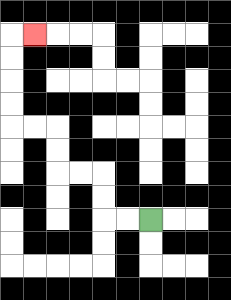{'start': '[6, 9]', 'end': '[1, 1]', 'path_directions': 'L,L,U,U,L,L,U,U,L,L,U,U,U,U,R', 'path_coordinates': '[[6, 9], [5, 9], [4, 9], [4, 8], [4, 7], [3, 7], [2, 7], [2, 6], [2, 5], [1, 5], [0, 5], [0, 4], [0, 3], [0, 2], [0, 1], [1, 1]]'}